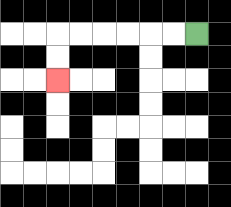{'start': '[8, 1]', 'end': '[2, 3]', 'path_directions': 'L,L,L,L,L,L,D,D', 'path_coordinates': '[[8, 1], [7, 1], [6, 1], [5, 1], [4, 1], [3, 1], [2, 1], [2, 2], [2, 3]]'}